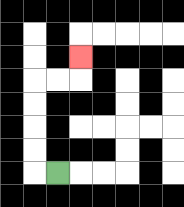{'start': '[2, 7]', 'end': '[3, 2]', 'path_directions': 'L,U,U,U,U,R,R,U', 'path_coordinates': '[[2, 7], [1, 7], [1, 6], [1, 5], [1, 4], [1, 3], [2, 3], [3, 3], [3, 2]]'}